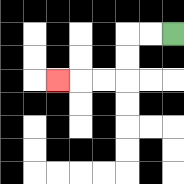{'start': '[7, 1]', 'end': '[2, 3]', 'path_directions': 'L,L,D,D,L,L,L', 'path_coordinates': '[[7, 1], [6, 1], [5, 1], [5, 2], [5, 3], [4, 3], [3, 3], [2, 3]]'}